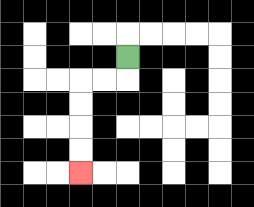{'start': '[5, 2]', 'end': '[3, 7]', 'path_directions': 'D,L,L,D,D,D,D', 'path_coordinates': '[[5, 2], [5, 3], [4, 3], [3, 3], [3, 4], [3, 5], [3, 6], [3, 7]]'}